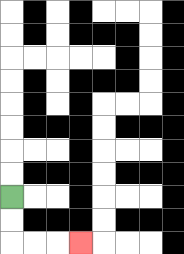{'start': '[0, 8]', 'end': '[3, 10]', 'path_directions': 'D,D,R,R,R', 'path_coordinates': '[[0, 8], [0, 9], [0, 10], [1, 10], [2, 10], [3, 10]]'}